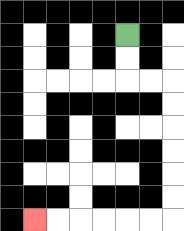{'start': '[5, 1]', 'end': '[1, 9]', 'path_directions': 'D,D,R,R,D,D,D,D,D,D,L,L,L,L,L,L', 'path_coordinates': '[[5, 1], [5, 2], [5, 3], [6, 3], [7, 3], [7, 4], [7, 5], [7, 6], [7, 7], [7, 8], [7, 9], [6, 9], [5, 9], [4, 9], [3, 9], [2, 9], [1, 9]]'}